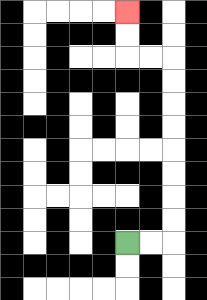{'start': '[5, 10]', 'end': '[5, 0]', 'path_directions': 'R,R,U,U,U,U,U,U,U,U,L,L,U,U', 'path_coordinates': '[[5, 10], [6, 10], [7, 10], [7, 9], [7, 8], [7, 7], [7, 6], [7, 5], [7, 4], [7, 3], [7, 2], [6, 2], [5, 2], [5, 1], [5, 0]]'}